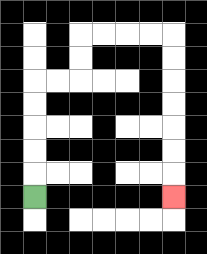{'start': '[1, 8]', 'end': '[7, 8]', 'path_directions': 'U,U,U,U,U,R,R,U,U,R,R,R,R,D,D,D,D,D,D,D', 'path_coordinates': '[[1, 8], [1, 7], [1, 6], [1, 5], [1, 4], [1, 3], [2, 3], [3, 3], [3, 2], [3, 1], [4, 1], [5, 1], [6, 1], [7, 1], [7, 2], [7, 3], [7, 4], [7, 5], [7, 6], [7, 7], [7, 8]]'}